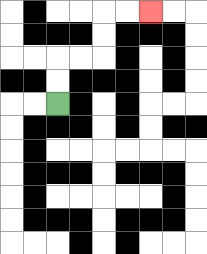{'start': '[2, 4]', 'end': '[6, 0]', 'path_directions': 'U,U,R,R,U,U,R,R', 'path_coordinates': '[[2, 4], [2, 3], [2, 2], [3, 2], [4, 2], [4, 1], [4, 0], [5, 0], [6, 0]]'}